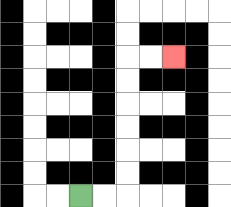{'start': '[3, 8]', 'end': '[7, 2]', 'path_directions': 'R,R,U,U,U,U,U,U,R,R', 'path_coordinates': '[[3, 8], [4, 8], [5, 8], [5, 7], [5, 6], [5, 5], [5, 4], [5, 3], [5, 2], [6, 2], [7, 2]]'}